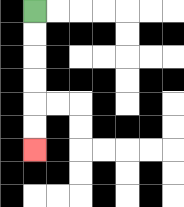{'start': '[1, 0]', 'end': '[1, 6]', 'path_directions': 'D,D,D,D,D,D', 'path_coordinates': '[[1, 0], [1, 1], [1, 2], [1, 3], [1, 4], [1, 5], [1, 6]]'}